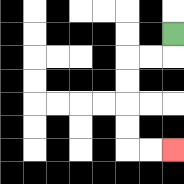{'start': '[7, 1]', 'end': '[7, 6]', 'path_directions': 'D,L,L,D,D,D,D,R,R', 'path_coordinates': '[[7, 1], [7, 2], [6, 2], [5, 2], [5, 3], [5, 4], [5, 5], [5, 6], [6, 6], [7, 6]]'}